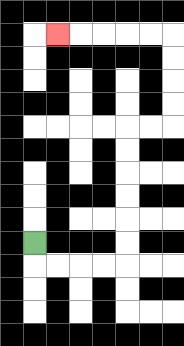{'start': '[1, 10]', 'end': '[2, 1]', 'path_directions': 'D,R,R,R,R,U,U,U,U,U,U,R,R,U,U,U,U,L,L,L,L,L', 'path_coordinates': '[[1, 10], [1, 11], [2, 11], [3, 11], [4, 11], [5, 11], [5, 10], [5, 9], [5, 8], [5, 7], [5, 6], [5, 5], [6, 5], [7, 5], [7, 4], [7, 3], [7, 2], [7, 1], [6, 1], [5, 1], [4, 1], [3, 1], [2, 1]]'}